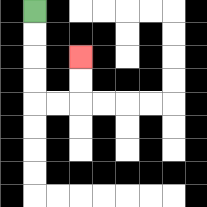{'start': '[1, 0]', 'end': '[3, 2]', 'path_directions': 'D,D,D,D,R,R,U,U', 'path_coordinates': '[[1, 0], [1, 1], [1, 2], [1, 3], [1, 4], [2, 4], [3, 4], [3, 3], [3, 2]]'}